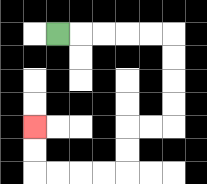{'start': '[2, 1]', 'end': '[1, 5]', 'path_directions': 'R,R,R,R,R,D,D,D,D,L,L,D,D,L,L,L,L,U,U', 'path_coordinates': '[[2, 1], [3, 1], [4, 1], [5, 1], [6, 1], [7, 1], [7, 2], [7, 3], [7, 4], [7, 5], [6, 5], [5, 5], [5, 6], [5, 7], [4, 7], [3, 7], [2, 7], [1, 7], [1, 6], [1, 5]]'}